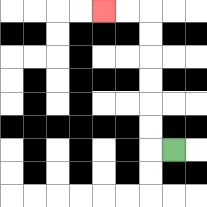{'start': '[7, 6]', 'end': '[4, 0]', 'path_directions': 'L,U,U,U,U,U,U,L,L', 'path_coordinates': '[[7, 6], [6, 6], [6, 5], [6, 4], [6, 3], [6, 2], [6, 1], [6, 0], [5, 0], [4, 0]]'}